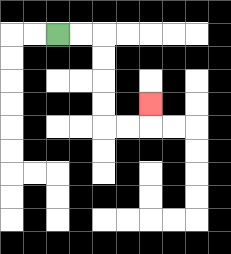{'start': '[2, 1]', 'end': '[6, 4]', 'path_directions': 'R,R,D,D,D,D,R,R,U', 'path_coordinates': '[[2, 1], [3, 1], [4, 1], [4, 2], [4, 3], [4, 4], [4, 5], [5, 5], [6, 5], [6, 4]]'}